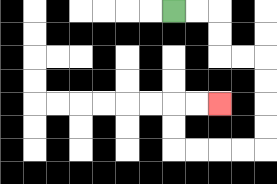{'start': '[7, 0]', 'end': '[9, 4]', 'path_directions': 'R,R,D,D,R,R,D,D,D,D,L,L,L,L,U,U,R,R', 'path_coordinates': '[[7, 0], [8, 0], [9, 0], [9, 1], [9, 2], [10, 2], [11, 2], [11, 3], [11, 4], [11, 5], [11, 6], [10, 6], [9, 6], [8, 6], [7, 6], [7, 5], [7, 4], [8, 4], [9, 4]]'}